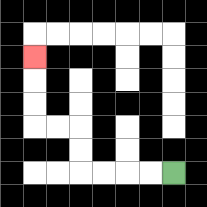{'start': '[7, 7]', 'end': '[1, 2]', 'path_directions': 'L,L,L,L,U,U,L,L,U,U,U', 'path_coordinates': '[[7, 7], [6, 7], [5, 7], [4, 7], [3, 7], [3, 6], [3, 5], [2, 5], [1, 5], [1, 4], [1, 3], [1, 2]]'}